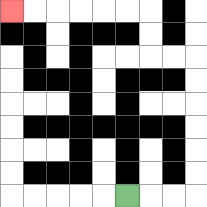{'start': '[5, 8]', 'end': '[0, 0]', 'path_directions': 'R,R,R,U,U,U,U,U,U,L,L,U,U,L,L,L,L,L,L', 'path_coordinates': '[[5, 8], [6, 8], [7, 8], [8, 8], [8, 7], [8, 6], [8, 5], [8, 4], [8, 3], [8, 2], [7, 2], [6, 2], [6, 1], [6, 0], [5, 0], [4, 0], [3, 0], [2, 0], [1, 0], [0, 0]]'}